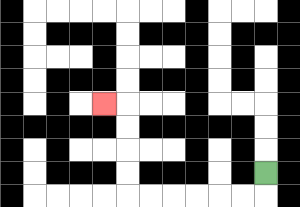{'start': '[11, 7]', 'end': '[4, 4]', 'path_directions': 'D,L,L,L,L,L,L,U,U,U,U,L', 'path_coordinates': '[[11, 7], [11, 8], [10, 8], [9, 8], [8, 8], [7, 8], [6, 8], [5, 8], [5, 7], [5, 6], [5, 5], [5, 4], [4, 4]]'}